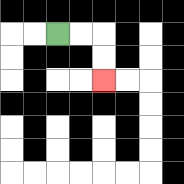{'start': '[2, 1]', 'end': '[4, 3]', 'path_directions': 'R,R,D,D', 'path_coordinates': '[[2, 1], [3, 1], [4, 1], [4, 2], [4, 3]]'}